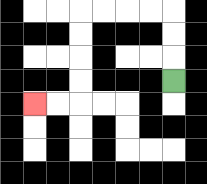{'start': '[7, 3]', 'end': '[1, 4]', 'path_directions': 'U,U,U,L,L,L,L,D,D,D,D,L,L', 'path_coordinates': '[[7, 3], [7, 2], [7, 1], [7, 0], [6, 0], [5, 0], [4, 0], [3, 0], [3, 1], [3, 2], [3, 3], [3, 4], [2, 4], [1, 4]]'}